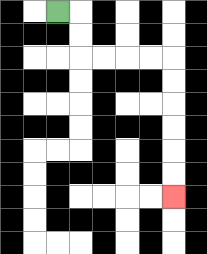{'start': '[2, 0]', 'end': '[7, 8]', 'path_directions': 'R,D,D,R,R,R,R,D,D,D,D,D,D', 'path_coordinates': '[[2, 0], [3, 0], [3, 1], [3, 2], [4, 2], [5, 2], [6, 2], [7, 2], [7, 3], [7, 4], [7, 5], [7, 6], [7, 7], [7, 8]]'}